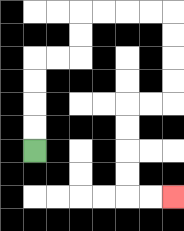{'start': '[1, 6]', 'end': '[7, 8]', 'path_directions': 'U,U,U,U,R,R,U,U,R,R,R,R,D,D,D,D,L,L,D,D,D,D,R,R', 'path_coordinates': '[[1, 6], [1, 5], [1, 4], [1, 3], [1, 2], [2, 2], [3, 2], [3, 1], [3, 0], [4, 0], [5, 0], [6, 0], [7, 0], [7, 1], [7, 2], [7, 3], [7, 4], [6, 4], [5, 4], [5, 5], [5, 6], [5, 7], [5, 8], [6, 8], [7, 8]]'}